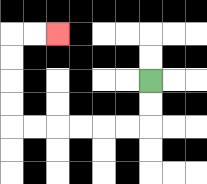{'start': '[6, 3]', 'end': '[2, 1]', 'path_directions': 'D,D,L,L,L,L,L,L,U,U,U,U,R,R', 'path_coordinates': '[[6, 3], [6, 4], [6, 5], [5, 5], [4, 5], [3, 5], [2, 5], [1, 5], [0, 5], [0, 4], [0, 3], [0, 2], [0, 1], [1, 1], [2, 1]]'}